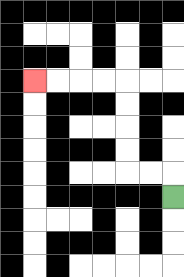{'start': '[7, 8]', 'end': '[1, 3]', 'path_directions': 'U,L,L,U,U,U,U,L,L,L,L', 'path_coordinates': '[[7, 8], [7, 7], [6, 7], [5, 7], [5, 6], [5, 5], [5, 4], [5, 3], [4, 3], [3, 3], [2, 3], [1, 3]]'}